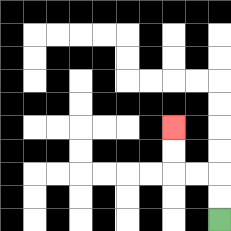{'start': '[9, 9]', 'end': '[7, 5]', 'path_directions': 'U,U,L,L,U,U', 'path_coordinates': '[[9, 9], [9, 8], [9, 7], [8, 7], [7, 7], [7, 6], [7, 5]]'}